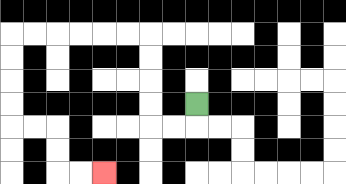{'start': '[8, 4]', 'end': '[4, 7]', 'path_directions': 'D,L,L,U,U,U,U,L,L,L,L,L,L,D,D,D,D,R,R,D,D,R,R', 'path_coordinates': '[[8, 4], [8, 5], [7, 5], [6, 5], [6, 4], [6, 3], [6, 2], [6, 1], [5, 1], [4, 1], [3, 1], [2, 1], [1, 1], [0, 1], [0, 2], [0, 3], [0, 4], [0, 5], [1, 5], [2, 5], [2, 6], [2, 7], [3, 7], [4, 7]]'}